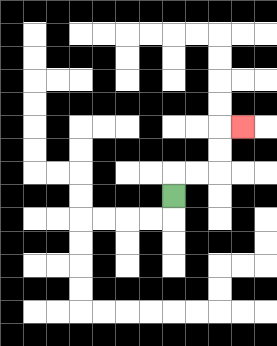{'start': '[7, 8]', 'end': '[10, 5]', 'path_directions': 'U,R,R,U,U,R', 'path_coordinates': '[[7, 8], [7, 7], [8, 7], [9, 7], [9, 6], [9, 5], [10, 5]]'}